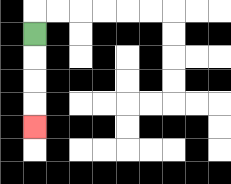{'start': '[1, 1]', 'end': '[1, 5]', 'path_directions': 'D,D,D,D', 'path_coordinates': '[[1, 1], [1, 2], [1, 3], [1, 4], [1, 5]]'}